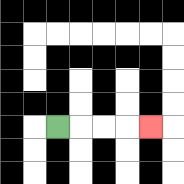{'start': '[2, 5]', 'end': '[6, 5]', 'path_directions': 'R,R,R,R', 'path_coordinates': '[[2, 5], [3, 5], [4, 5], [5, 5], [6, 5]]'}